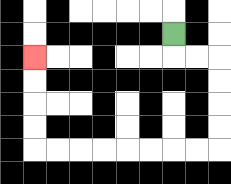{'start': '[7, 1]', 'end': '[1, 2]', 'path_directions': 'D,R,R,D,D,D,D,L,L,L,L,L,L,L,L,U,U,U,U', 'path_coordinates': '[[7, 1], [7, 2], [8, 2], [9, 2], [9, 3], [9, 4], [9, 5], [9, 6], [8, 6], [7, 6], [6, 6], [5, 6], [4, 6], [3, 6], [2, 6], [1, 6], [1, 5], [1, 4], [1, 3], [1, 2]]'}